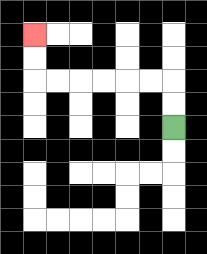{'start': '[7, 5]', 'end': '[1, 1]', 'path_directions': 'U,U,L,L,L,L,L,L,U,U', 'path_coordinates': '[[7, 5], [7, 4], [7, 3], [6, 3], [5, 3], [4, 3], [3, 3], [2, 3], [1, 3], [1, 2], [1, 1]]'}